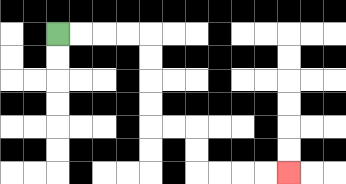{'start': '[2, 1]', 'end': '[12, 7]', 'path_directions': 'R,R,R,R,D,D,D,D,R,R,D,D,R,R,R,R', 'path_coordinates': '[[2, 1], [3, 1], [4, 1], [5, 1], [6, 1], [6, 2], [6, 3], [6, 4], [6, 5], [7, 5], [8, 5], [8, 6], [8, 7], [9, 7], [10, 7], [11, 7], [12, 7]]'}